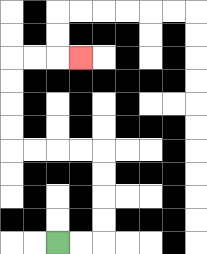{'start': '[2, 10]', 'end': '[3, 2]', 'path_directions': 'R,R,U,U,U,U,L,L,L,L,U,U,U,U,R,R,R', 'path_coordinates': '[[2, 10], [3, 10], [4, 10], [4, 9], [4, 8], [4, 7], [4, 6], [3, 6], [2, 6], [1, 6], [0, 6], [0, 5], [0, 4], [0, 3], [0, 2], [1, 2], [2, 2], [3, 2]]'}